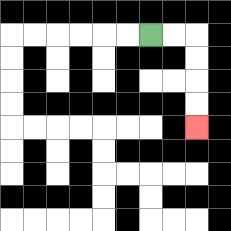{'start': '[6, 1]', 'end': '[8, 5]', 'path_directions': 'R,R,D,D,D,D', 'path_coordinates': '[[6, 1], [7, 1], [8, 1], [8, 2], [8, 3], [8, 4], [8, 5]]'}